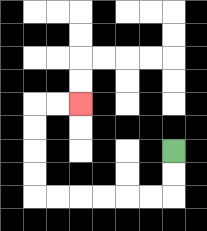{'start': '[7, 6]', 'end': '[3, 4]', 'path_directions': 'D,D,L,L,L,L,L,L,U,U,U,U,R,R', 'path_coordinates': '[[7, 6], [7, 7], [7, 8], [6, 8], [5, 8], [4, 8], [3, 8], [2, 8], [1, 8], [1, 7], [1, 6], [1, 5], [1, 4], [2, 4], [3, 4]]'}